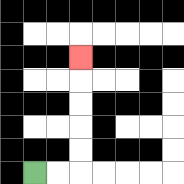{'start': '[1, 7]', 'end': '[3, 2]', 'path_directions': 'R,R,U,U,U,U,U', 'path_coordinates': '[[1, 7], [2, 7], [3, 7], [3, 6], [3, 5], [3, 4], [3, 3], [3, 2]]'}